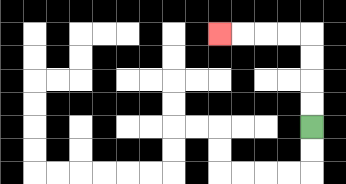{'start': '[13, 5]', 'end': '[9, 1]', 'path_directions': 'U,U,U,U,L,L,L,L', 'path_coordinates': '[[13, 5], [13, 4], [13, 3], [13, 2], [13, 1], [12, 1], [11, 1], [10, 1], [9, 1]]'}